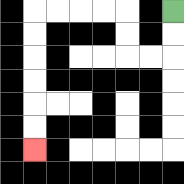{'start': '[7, 0]', 'end': '[1, 6]', 'path_directions': 'D,D,L,L,U,U,L,L,L,L,D,D,D,D,D,D', 'path_coordinates': '[[7, 0], [7, 1], [7, 2], [6, 2], [5, 2], [5, 1], [5, 0], [4, 0], [3, 0], [2, 0], [1, 0], [1, 1], [1, 2], [1, 3], [1, 4], [1, 5], [1, 6]]'}